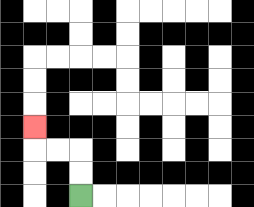{'start': '[3, 8]', 'end': '[1, 5]', 'path_directions': 'U,U,L,L,U', 'path_coordinates': '[[3, 8], [3, 7], [3, 6], [2, 6], [1, 6], [1, 5]]'}